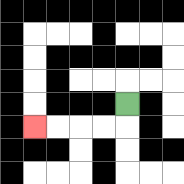{'start': '[5, 4]', 'end': '[1, 5]', 'path_directions': 'D,L,L,L,L', 'path_coordinates': '[[5, 4], [5, 5], [4, 5], [3, 5], [2, 5], [1, 5]]'}